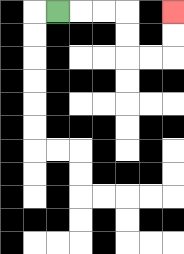{'start': '[2, 0]', 'end': '[7, 0]', 'path_directions': 'R,R,R,D,D,R,R,U,U', 'path_coordinates': '[[2, 0], [3, 0], [4, 0], [5, 0], [5, 1], [5, 2], [6, 2], [7, 2], [7, 1], [7, 0]]'}